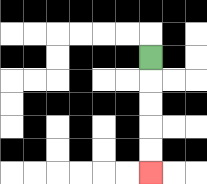{'start': '[6, 2]', 'end': '[6, 7]', 'path_directions': 'D,D,D,D,D', 'path_coordinates': '[[6, 2], [6, 3], [6, 4], [6, 5], [6, 6], [6, 7]]'}